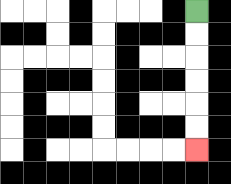{'start': '[8, 0]', 'end': '[8, 6]', 'path_directions': 'D,D,D,D,D,D', 'path_coordinates': '[[8, 0], [8, 1], [8, 2], [8, 3], [8, 4], [8, 5], [8, 6]]'}